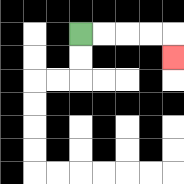{'start': '[3, 1]', 'end': '[7, 2]', 'path_directions': 'R,R,R,R,D', 'path_coordinates': '[[3, 1], [4, 1], [5, 1], [6, 1], [7, 1], [7, 2]]'}